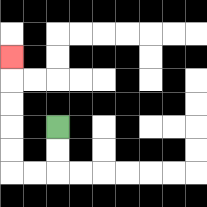{'start': '[2, 5]', 'end': '[0, 2]', 'path_directions': 'D,D,L,L,U,U,U,U,U', 'path_coordinates': '[[2, 5], [2, 6], [2, 7], [1, 7], [0, 7], [0, 6], [0, 5], [0, 4], [0, 3], [0, 2]]'}